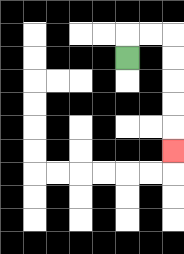{'start': '[5, 2]', 'end': '[7, 6]', 'path_directions': 'U,R,R,D,D,D,D,D', 'path_coordinates': '[[5, 2], [5, 1], [6, 1], [7, 1], [7, 2], [7, 3], [7, 4], [7, 5], [7, 6]]'}